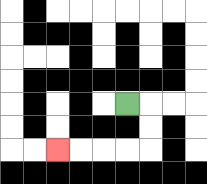{'start': '[5, 4]', 'end': '[2, 6]', 'path_directions': 'R,D,D,L,L,L,L', 'path_coordinates': '[[5, 4], [6, 4], [6, 5], [6, 6], [5, 6], [4, 6], [3, 6], [2, 6]]'}